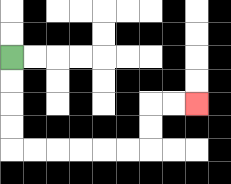{'start': '[0, 2]', 'end': '[8, 4]', 'path_directions': 'D,D,D,D,R,R,R,R,R,R,U,U,R,R', 'path_coordinates': '[[0, 2], [0, 3], [0, 4], [0, 5], [0, 6], [1, 6], [2, 6], [3, 6], [4, 6], [5, 6], [6, 6], [6, 5], [6, 4], [7, 4], [8, 4]]'}